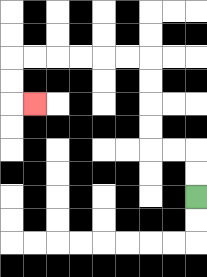{'start': '[8, 8]', 'end': '[1, 4]', 'path_directions': 'U,U,L,L,U,U,U,U,L,L,L,L,L,L,D,D,R', 'path_coordinates': '[[8, 8], [8, 7], [8, 6], [7, 6], [6, 6], [6, 5], [6, 4], [6, 3], [6, 2], [5, 2], [4, 2], [3, 2], [2, 2], [1, 2], [0, 2], [0, 3], [0, 4], [1, 4]]'}